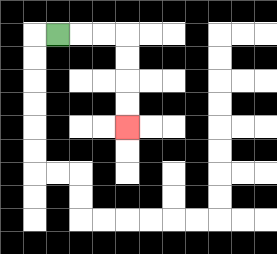{'start': '[2, 1]', 'end': '[5, 5]', 'path_directions': 'R,R,R,D,D,D,D', 'path_coordinates': '[[2, 1], [3, 1], [4, 1], [5, 1], [5, 2], [5, 3], [5, 4], [5, 5]]'}